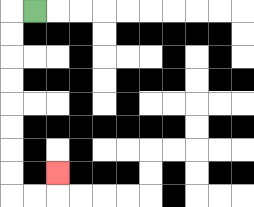{'start': '[1, 0]', 'end': '[2, 7]', 'path_directions': 'L,D,D,D,D,D,D,D,D,R,R,U', 'path_coordinates': '[[1, 0], [0, 0], [0, 1], [0, 2], [0, 3], [0, 4], [0, 5], [0, 6], [0, 7], [0, 8], [1, 8], [2, 8], [2, 7]]'}